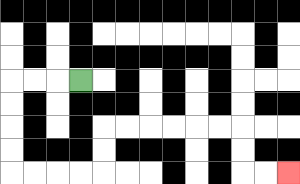{'start': '[3, 3]', 'end': '[12, 7]', 'path_directions': 'L,L,L,D,D,D,D,R,R,R,R,U,U,R,R,R,R,R,R,D,D,R,R', 'path_coordinates': '[[3, 3], [2, 3], [1, 3], [0, 3], [0, 4], [0, 5], [0, 6], [0, 7], [1, 7], [2, 7], [3, 7], [4, 7], [4, 6], [4, 5], [5, 5], [6, 5], [7, 5], [8, 5], [9, 5], [10, 5], [10, 6], [10, 7], [11, 7], [12, 7]]'}